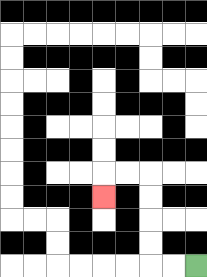{'start': '[8, 11]', 'end': '[4, 8]', 'path_directions': 'L,L,U,U,U,U,L,L,D', 'path_coordinates': '[[8, 11], [7, 11], [6, 11], [6, 10], [6, 9], [6, 8], [6, 7], [5, 7], [4, 7], [4, 8]]'}